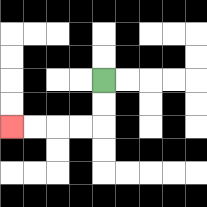{'start': '[4, 3]', 'end': '[0, 5]', 'path_directions': 'D,D,L,L,L,L', 'path_coordinates': '[[4, 3], [4, 4], [4, 5], [3, 5], [2, 5], [1, 5], [0, 5]]'}